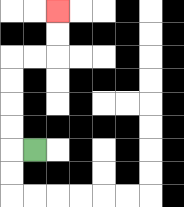{'start': '[1, 6]', 'end': '[2, 0]', 'path_directions': 'L,U,U,U,U,R,R,U,U', 'path_coordinates': '[[1, 6], [0, 6], [0, 5], [0, 4], [0, 3], [0, 2], [1, 2], [2, 2], [2, 1], [2, 0]]'}